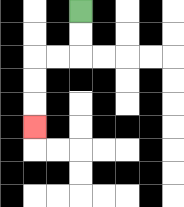{'start': '[3, 0]', 'end': '[1, 5]', 'path_directions': 'D,D,L,L,D,D,D', 'path_coordinates': '[[3, 0], [3, 1], [3, 2], [2, 2], [1, 2], [1, 3], [1, 4], [1, 5]]'}